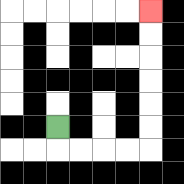{'start': '[2, 5]', 'end': '[6, 0]', 'path_directions': 'D,R,R,R,R,U,U,U,U,U,U', 'path_coordinates': '[[2, 5], [2, 6], [3, 6], [4, 6], [5, 6], [6, 6], [6, 5], [6, 4], [6, 3], [6, 2], [6, 1], [6, 0]]'}